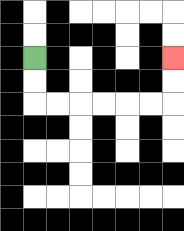{'start': '[1, 2]', 'end': '[7, 2]', 'path_directions': 'D,D,R,R,R,R,R,R,U,U', 'path_coordinates': '[[1, 2], [1, 3], [1, 4], [2, 4], [3, 4], [4, 4], [5, 4], [6, 4], [7, 4], [7, 3], [7, 2]]'}